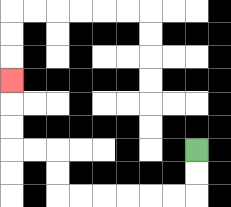{'start': '[8, 6]', 'end': '[0, 3]', 'path_directions': 'D,D,L,L,L,L,L,L,U,U,L,L,U,U,U', 'path_coordinates': '[[8, 6], [8, 7], [8, 8], [7, 8], [6, 8], [5, 8], [4, 8], [3, 8], [2, 8], [2, 7], [2, 6], [1, 6], [0, 6], [0, 5], [0, 4], [0, 3]]'}